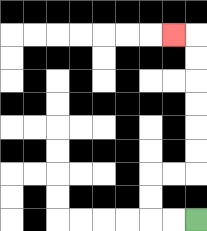{'start': '[8, 9]', 'end': '[7, 1]', 'path_directions': 'L,L,U,U,R,R,U,U,U,U,U,U,L', 'path_coordinates': '[[8, 9], [7, 9], [6, 9], [6, 8], [6, 7], [7, 7], [8, 7], [8, 6], [8, 5], [8, 4], [8, 3], [8, 2], [8, 1], [7, 1]]'}